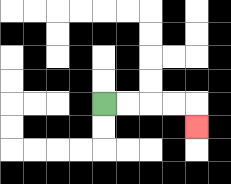{'start': '[4, 4]', 'end': '[8, 5]', 'path_directions': 'R,R,R,R,D', 'path_coordinates': '[[4, 4], [5, 4], [6, 4], [7, 4], [8, 4], [8, 5]]'}